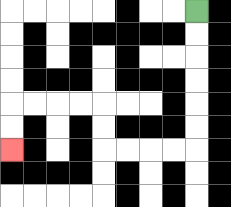{'start': '[8, 0]', 'end': '[0, 6]', 'path_directions': 'D,D,D,D,D,D,L,L,L,L,U,U,L,L,L,L,D,D', 'path_coordinates': '[[8, 0], [8, 1], [8, 2], [8, 3], [8, 4], [8, 5], [8, 6], [7, 6], [6, 6], [5, 6], [4, 6], [4, 5], [4, 4], [3, 4], [2, 4], [1, 4], [0, 4], [0, 5], [0, 6]]'}